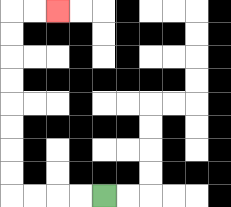{'start': '[4, 8]', 'end': '[2, 0]', 'path_directions': 'L,L,L,L,U,U,U,U,U,U,U,U,R,R', 'path_coordinates': '[[4, 8], [3, 8], [2, 8], [1, 8], [0, 8], [0, 7], [0, 6], [0, 5], [0, 4], [0, 3], [0, 2], [0, 1], [0, 0], [1, 0], [2, 0]]'}